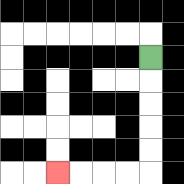{'start': '[6, 2]', 'end': '[2, 7]', 'path_directions': 'D,D,D,D,D,L,L,L,L', 'path_coordinates': '[[6, 2], [6, 3], [6, 4], [6, 5], [6, 6], [6, 7], [5, 7], [4, 7], [3, 7], [2, 7]]'}